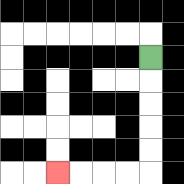{'start': '[6, 2]', 'end': '[2, 7]', 'path_directions': 'D,D,D,D,D,L,L,L,L', 'path_coordinates': '[[6, 2], [6, 3], [6, 4], [6, 5], [6, 6], [6, 7], [5, 7], [4, 7], [3, 7], [2, 7]]'}